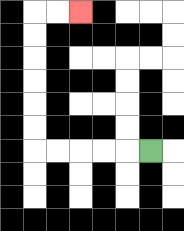{'start': '[6, 6]', 'end': '[3, 0]', 'path_directions': 'L,L,L,L,L,U,U,U,U,U,U,R,R', 'path_coordinates': '[[6, 6], [5, 6], [4, 6], [3, 6], [2, 6], [1, 6], [1, 5], [1, 4], [1, 3], [1, 2], [1, 1], [1, 0], [2, 0], [3, 0]]'}